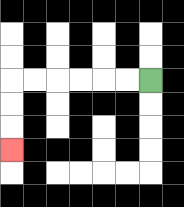{'start': '[6, 3]', 'end': '[0, 6]', 'path_directions': 'L,L,L,L,L,L,D,D,D', 'path_coordinates': '[[6, 3], [5, 3], [4, 3], [3, 3], [2, 3], [1, 3], [0, 3], [0, 4], [0, 5], [0, 6]]'}